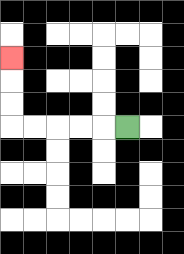{'start': '[5, 5]', 'end': '[0, 2]', 'path_directions': 'L,L,L,L,L,U,U,U', 'path_coordinates': '[[5, 5], [4, 5], [3, 5], [2, 5], [1, 5], [0, 5], [0, 4], [0, 3], [0, 2]]'}